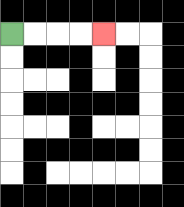{'start': '[0, 1]', 'end': '[4, 1]', 'path_directions': 'R,R,R,R', 'path_coordinates': '[[0, 1], [1, 1], [2, 1], [3, 1], [4, 1]]'}